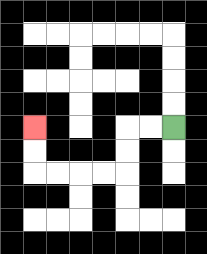{'start': '[7, 5]', 'end': '[1, 5]', 'path_directions': 'L,L,D,D,L,L,L,L,U,U', 'path_coordinates': '[[7, 5], [6, 5], [5, 5], [5, 6], [5, 7], [4, 7], [3, 7], [2, 7], [1, 7], [1, 6], [1, 5]]'}